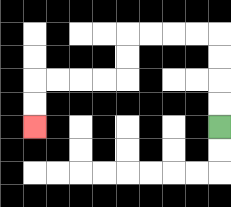{'start': '[9, 5]', 'end': '[1, 5]', 'path_directions': 'U,U,U,U,L,L,L,L,D,D,L,L,L,L,D,D', 'path_coordinates': '[[9, 5], [9, 4], [9, 3], [9, 2], [9, 1], [8, 1], [7, 1], [6, 1], [5, 1], [5, 2], [5, 3], [4, 3], [3, 3], [2, 3], [1, 3], [1, 4], [1, 5]]'}